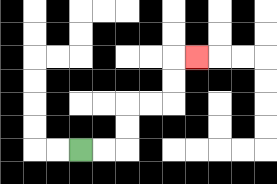{'start': '[3, 6]', 'end': '[8, 2]', 'path_directions': 'R,R,U,U,R,R,U,U,R', 'path_coordinates': '[[3, 6], [4, 6], [5, 6], [5, 5], [5, 4], [6, 4], [7, 4], [7, 3], [7, 2], [8, 2]]'}